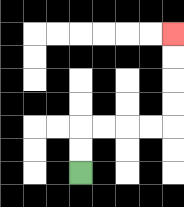{'start': '[3, 7]', 'end': '[7, 1]', 'path_directions': 'U,U,R,R,R,R,U,U,U,U', 'path_coordinates': '[[3, 7], [3, 6], [3, 5], [4, 5], [5, 5], [6, 5], [7, 5], [7, 4], [7, 3], [7, 2], [7, 1]]'}